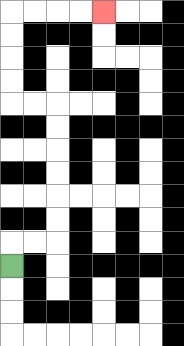{'start': '[0, 11]', 'end': '[4, 0]', 'path_directions': 'U,R,R,U,U,U,U,U,U,L,L,U,U,U,U,R,R,R,R', 'path_coordinates': '[[0, 11], [0, 10], [1, 10], [2, 10], [2, 9], [2, 8], [2, 7], [2, 6], [2, 5], [2, 4], [1, 4], [0, 4], [0, 3], [0, 2], [0, 1], [0, 0], [1, 0], [2, 0], [3, 0], [4, 0]]'}